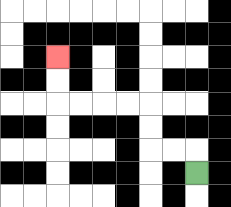{'start': '[8, 7]', 'end': '[2, 2]', 'path_directions': 'U,L,L,U,U,L,L,L,L,U,U', 'path_coordinates': '[[8, 7], [8, 6], [7, 6], [6, 6], [6, 5], [6, 4], [5, 4], [4, 4], [3, 4], [2, 4], [2, 3], [2, 2]]'}